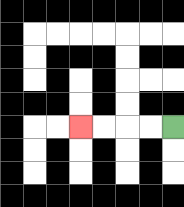{'start': '[7, 5]', 'end': '[3, 5]', 'path_directions': 'L,L,L,L', 'path_coordinates': '[[7, 5], [6, 5], [5, 5], [4, 5], [3, 5]]'}